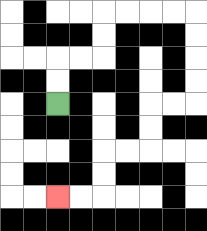{'start': '[2, 4]', 'end': '[2, 8]', 'path_directions': 'U,U,R,R,U,U,R,R,R,R,D,D,D,D,L,L,D,D,L,L,D,D,L,L', 'path_coordinates': '[[2, 4], [2, 3], [2, 2], [3, 2], [4, 2], [4, 1], [4, 0], [5, 0], [6, 0], [7, 0], [8, 0], [8, 1], [8, 2], [8, 3], [8, 4], [7, 4], [6, 4], [6, 5], [6, 6], [5, 6], [4, 6], [4, 7], [4, 8], [3, 8], [2, 8]]'}